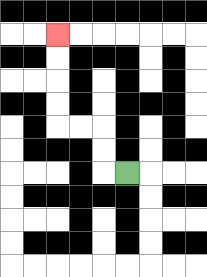{'start': '[5, 7]', 'end': '[2, 1]', 'path_directions': 'L,U,U,L,L,U,U,U,U', 'path_coordinates': '[[5, 7], [4, 7], [4, 6], [4, 5], [3, 5], [2, 5], [2, 4], [2, 3], [2, 2], [2, 1]]'}